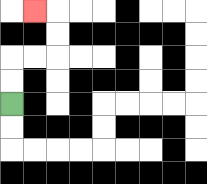{'start': '[0, 4]', 'end': '[1, 0]', 'path_directions': 'U,U,R,R,U,U,L', 'path_coordinates': '[[0, 4], [0, 3], [0, 2], [1, 2], [2, 2], [2, 1], [2, 0], [1, 0]]'}